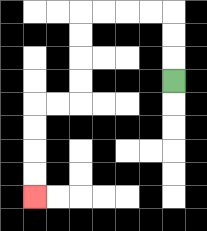{'start': '[7, 3]', 'end': '[1, 8]', 'path_directions': 'U,U,U,L,L,L,L,D,D,D,D,L,L,D,D,D,D', 'path_coordinates': '[[7, 3], [7, 2], [7, 1], [7, 0], [6, 0], [5, 0], [4, 0], [3, 0], [3, 1], [3, 2], [3, 3], [3, 4], [2, 4], [1, 4], [1, 5], [1, 6], [1, 7], [1, 8]]'}